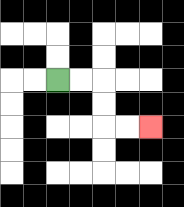{'start': '[2, 3]', 'end': '[6, 5]', 'path_directions': 'R,R,D,D,R,R', 'path_coordinates': '[[2, 3], [3, 3], [4, 3], [4, 4], [4, 5], [5, 5], [6, 5]]'}